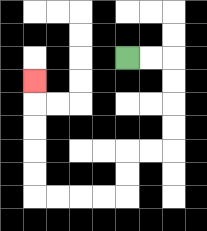{'start': '[5, 2]', 'end': '[1, 3]', 'path_directions': 'R,R,D,D,D,D,L,L,D,D,L,L,L,L,U,U,U,U,U', 'path_coordinates': '[[5, 2], [6, 2], [7, 2], [7, 3], [7, 4], [7, 5], [7, 6], [6, 6], [5, 6], [5, 7], [5, 8], [4, 8], [3, 8], [2, 8], [1, 8], [1, 7], [1, 6], [1, 5], [1, 4], [1, 3]]'}